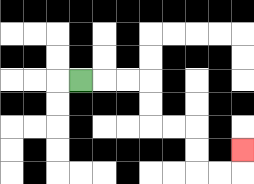{'start': '[3, 3]', 'end': '[10, 6]', 'path_directions': 'R,R,R,D,D,R,R,D,D,R,R,U', 'path_coordinates': '[[3, 3], [4, 3], [5, 3], [6, 3], [6, 4], [6, 5], [7, 5], [8, 5], [8, 6], [8, 7], [9, 7], [10, 7], [10, 6]]'}